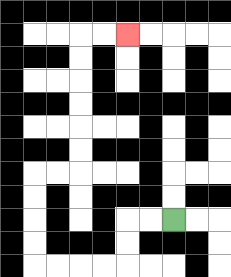{'start': '[7, 9]', 'end': '[5, 1]', 'path_directions': 'L,L,D,D,L,L,L,L,U,U,U,U,R,R,U,U,U,U,U,U,R,R', 'path_coordinates': '[[7, 9], [6, 9], [5, 9], [5, 10], [5, 11], [4, 11], [3, 11], [2, 11], [1, 11], [1, 10], [1, 9], [1, 8], [1, 7], [2, 7], [3, 7], [3, 6], [3, 5], [3, 4], [3, 3], [3, 2], [3, 1], [4, 1], [5, 1]]'}